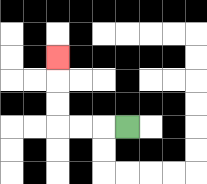{'start': '[5, 5]', 'end': '[2, 2]', 'path_directions': 'L,L,L,U,U,U', 'path_coordinates': '[[5, 5], [4, 5], [3, 5], [2, 5], [2, 4], [2, 3], [2, 2]]'}